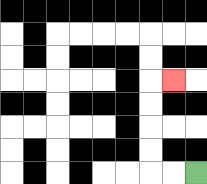{'start': '[8, 7]', 'end': '[7, 3]', 'path_directions': 'L,L,U,U,U,U,R', 'path_coordinates': '[[8, 7], [7, 7], [6, 7], [6, 6], [6, 5], [6, 4], [6, 3], [7, 3]]'}